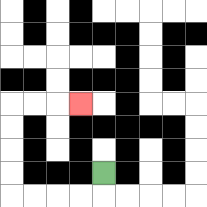{'start': '[4, 7]', 'end': '[3, 4]', 'path_directions': 'D,L,L,L,L,U,U,U,U,R,R,R', 'path_coordinates': '[[4, 7], [4, 8], [3, 8], [2, 8], [1, 8], [0, 8], [0, 7], [0, 6], [0, 5], [0, 4], [1, 4], [2, 4], [3, 4]]'}